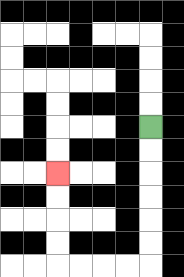{'start': '[6, 5]', 'end': '[2, 7]', 'path_directions': 'D,D,D,D,D,D,L,L,L,L,U,U,U,U', 'path_coordinates': '[[6, 5], [6, 6], [6, 7], [6, 8], [6, 9], [6, 10], [6, 11], [5, 11], [4, 11], [3, 11], [2, 11], [2, 10], [2, 9], [2, 8], [2, 7]]'}